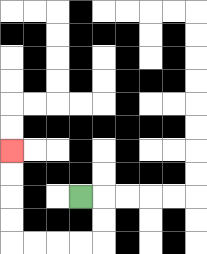{'start': '[3, 8]', 'end': '[0, 6]', 'path_directions': 'R,D,D,L,L,L,L,U,U,U,U', 'path_coordinates': '[[3, 8], [4, 8], [4, 9], [4, 10], [3, 10], [2, 10], [1, 10], [0, 10], [0, 9], [0, 8], [0, 7], [0, 6]]'}